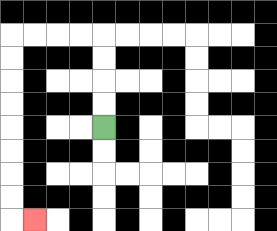{'start': '[4, 5]', 'end': '[1, 9]', 'path_directions': 'U,U,U,U,L,L,L,L,D,D,D,D,D,D,D,D,R', 'path_coordinates': '[[4, 5], [4, 4], [4, 3], [4, 2], [4, 1], [3, 1], [2, 1], [1, 1], [0, 1], [0, 2], [0, 3], [0, 4], [0, 5], [0, 6], [0, 7], [0, 8], [0, 9], [1, 9]]'}